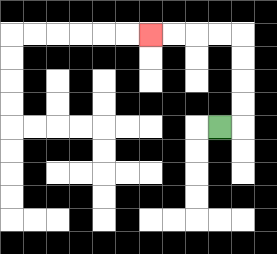{'start': '[9, 5]', 'end': '[6, 1]', 'path_directions': 'R,U,U,U,U,L,L,L,L', 'path_coordinates': '[[9, 5], [10, 5], [10, 4], [10, 3], [10, 2], [10, 1], [9, 1], [8, 1], [7, 1], [6, 1]]'}